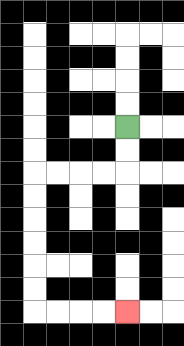{'start': '[5, 5]', 'end': '[5, 13]', 'path_directions': 'D,D,L,L,L,L,D,D,D,D,D,D,R,R,R,R', 'path_coordinates': '[[5, 5], [5, 6], [5, 7], [4, 7], [3, 7], [2, 7], [1, 7], [1, 8], [1, 9], [1, 10], [1, 11], [1, 12], [1, 13], [2, 13], [3, 13], [4, 13], [5, 13]]'}